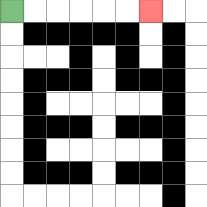{'start': '[0, 0]', 'end': '[6, 0]', 'path_directions': 'R,R,R,R,R,R', 'path_coordinates': '[[0, 0], [1, 0], [2, 0], [3, 0], [4, 0], [5, 0], [6, 0]]'}